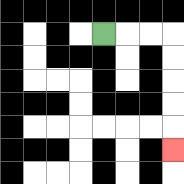{'start': '[4, 1]', 'end': '[7, 6]', 'path_directions': 'R,R,R,D,D,D,D,D', 'path_coordinates': '[[4, 1], [5, 1], [6, 1], [7, 1], [7, 2], [7, 3], [7, 4], [7, 5], [7, 6]]'}